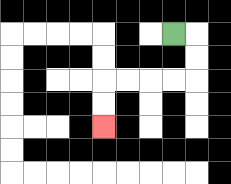{'start': '[7, 1]', 'end': '[4, 5]', 'path_directions': 'R,D,D,L,L,L,L,D,D', 'path_coordinates': '[[7, 1], [8, 1], [8, 2], [8, 3], [7, 3], [6, 3], [5, 3], [4, 3], [4, 4], [4, 5]]'}